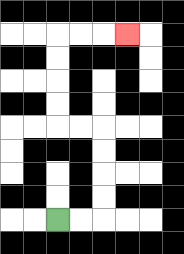{'start': '[2, 9]', 'end': '[5, 1]', 'path_directions': 'R,R,U,U,U,U,L,L,U,U,U,U,R,R,R', 'path_coordinates': '[[2, 9], [3, 9], [4, 9], [4, 8], [4, 7], [4, 6], [4, 5], [3, 5], [2, 5], [2, 4], [2, 3], [2, 2], [2, 1], [3, 1], [4, 1], [5, 1]]'}